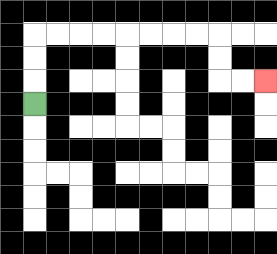{'start': '[1, 4]', 'end': '[11, 3]', 'path_directions': 'U,U,U,R,R,R,R,R,R,R,R,D,D,R,R', 'path_coordinates': '[[1, 4], [1, 3], [1, 2], [1, 1], [2, 1], [3, 1], [4, 1], [5, 1], [6, 1], [7, 1], [8, 1], [9, 1], [9, 2], [9, 3], [10, 3], [11, 3]]'}